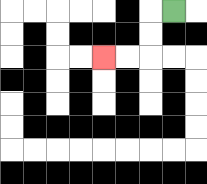{'start': '[7, 0]', 'end': '[4, 2]', 'path_directions': 'L,D,D,L,L', 'path_coordinates': '[[7, 0], [6, 0], [6, 1], [6, 2], [5, 2], [4, 2]]'}